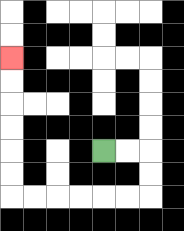{'start': '[4, 6]', 'end': '[0, 2]', 'path_directions': 'R,R,D,D,L,L,L,L,L,L,U,U,U,U,U,U', 'path_coordinates': '[[4, 6], [5, 6], [6, 6], [6, 7], [6, 8], [5, 8], [4, 8], [3, 8], [2, 8], [1, 8], [0, 8], [0, 7], [0, 6], [0, 5], [0, 4], [0, 3], [0, 2]]'}